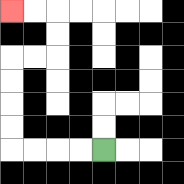{'start': '[4, 6]', 'end': '[0, 0]', 'path_directions': 'L,L,L,L,U,U,U,U,R,R,U,U,L,L', 'path_coordinates': '[[4, 6], [3, 6], [2, 6], [1, 6], [0, 6], [0, 5], [0, 4], [0, 3], [0, 2], [1, 2], [2, 2], [2, 1], [2, 0], [1, 0], [0, 0]]'}